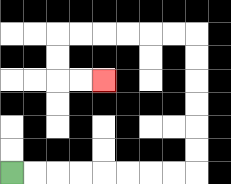{'start': '[0, 7]', 'end': '[4, 3]', 'path_directions': 'R,R,R,R,R,R,R,R,U,U,U,U,U,U,L,L,L,L,L,L,D,D,R,R', 'path_coordinates': '[[0, 7], [1, 7], [2, 7], [3, 7], [4, 7], [5, 7], [6, 7], [7, 7], [8, 7], [8, 6], [8, 5], [8, 4], [8, 3], [8, 2], [8, 1], [7, 1], [6, 1], [5, 1], [4, 1], [3, 1], [2, 1], [2, 2], [2, 3], [3, 3], [4, 3]]'}